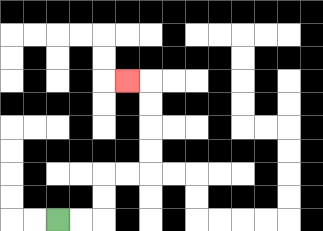{'start': '[2, 9]', 'end': '[5, 3]', 'path_directions': 'R,R,U,U,R,R,U,U,U,U,L', 'path_coordinates': '[[2, 9], [3, 9], [4, 9], [4, 8], [4, 7], [5, 7], [6, 7], [6, 6], [6, 5], [6, 4], [6, 3], [5, 3]]'}